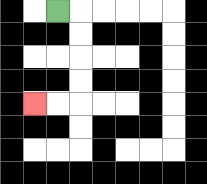{'start': '[2, 0]', 'end': '[1, 4]', 'path_directions': 'R,D,D,D,D,L,L', 'path_coordinates': '[[2, 0], [3, 0], [3, 1], [3, 2], [3, 3], [3, 4], [2, 4], [1, 4]]'}